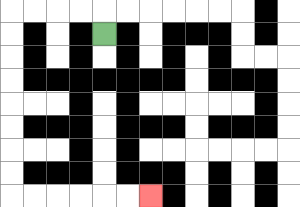{'start': '[4, 1]', 'end': '[6, 8]', 'path_directions': 'U,L,L,L,L,D,D,D,D,D,D,D,D,R,R,R,R,R,R', 'path_coordinates': '[[4, 1], [4, 0], [3, 0], [2, 0], [1, 0], [0, 0], [0, 1], [0, 2], [0, 3], [0, 4], [0, 5], [0, 6], [0, 7], [0, 8], [1, 8], [2, 8], [3, 8], [4, 8], [5, 8], [6, 8]]'}